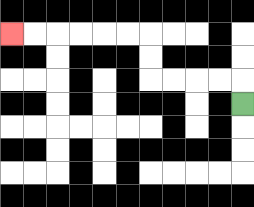{'start': '[10, 4]', 'end': '[0, 1]', 'path_directions': 'U,L,L,L,L,U,U,L,L,L,L,L,L', 'path_coordinates': '[[10, 4], [10, 3], [9, 3], [8, 3], [7, 3], [6, 3], [6, 2], [6, 1], [5, 1], [4, 1], [3, 1], [2, 1], [1, 1], [0, 1]]'}